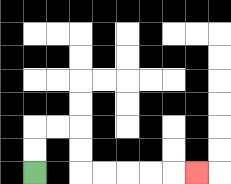{'start': '[1, 7]', 'end': '[8, 7]', 'path_directions': 'U,U,R,R,D,D,R,R,R,R,R', 'path_coordinates': '[[1, 7], [1, 6], [1, 5], [2, 5], [3, 5], [3, 6], [3, 7], [4, 7], [5, 7], [6, 7], [7, 7], [8, 7]]'}